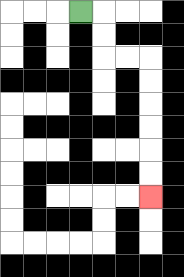{'start': '[3, 0]', 'end': '[6, 8]', 'path_directions': 'R,D,D,R,R,D,D,D,D,D,D', 'path_coordinates': '[[3, 0], [4, 0], [4, 1], [4, 2], [5, 2], [6, 2], [6, 3], [6, 4], [6, 5], [6, 6], [6, 7], [6, 8]]'}